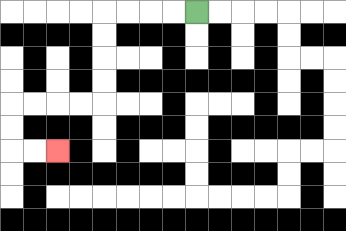{'start': '[8, 0]', 'end': '[2, 6]', 'path_directions': 'L,L,L,L,D,D,D,D,L,L,L,L,D,D,R,R', 'path_coordinates': '[[8, 0], [7, 0], [6, 0], [5, 0], [4, 0], [4, 1], [4, 2], [4, 3], [4, 4], [3, 4], [2, 4], [1, 4], [0, 4], [0, 5], [0, 6], [1, 6], [2, 6]]'}